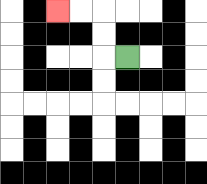{'start': '[5, 2]', 'end': '[2, 0]', 'path_directions': 'L,U,U,L,L', 'path_coordinates': '[[5, 2], [4, 2], [4, 1], [4, 0], [3, 0], [2, 0]]'}